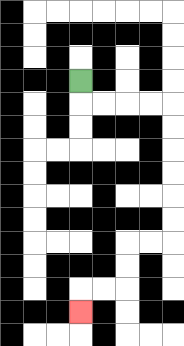{'start': '[3, 3]', 'end': '[3, 13]', 'path_directions': 'D,R,R,R,R,D,D,D,D,D,D,L,L,D,D,L,L,D', 'path_coordinates': '[[3, 3], [3, 4], [4, 4], [5, 4], [6, 4], [7, 4], [7, 5], [7, 6], [7, 7], [7, 8], [7, 9], [7, 10], [6, 10], [5, 10], [5, 11], [5, 12], [4, 12], [3, 12], [3, 13]]'}